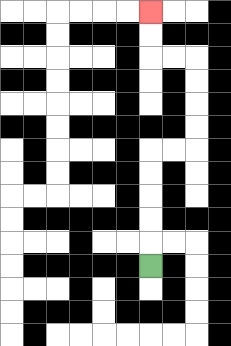{'start': '[6, 11]', 'end': '[6, 0]', 'path_directions': 'U,U,U,U,U,R,R,U,U,U,U,L,L,U,U', 'path_coordinates': '[[6, 11], [6, 10], [6, 9], [6, 8], [6, 7], [6, 6], [7, 6], [8, 6], [8, 5], [8, 4], [8, 3], [8, 2], [7, 2], [6, 2], [6, 1], [6, 0]]'}